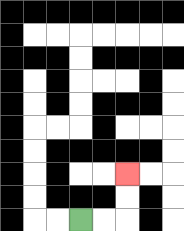{'start': '[3, 9]', 'end': '[5, 7]', 'path_directions': 'R,R,U,U', 'path_coordinates': '[[3, 9], [4, 9], [5, 9], [5, 8], [5, 7]]'}